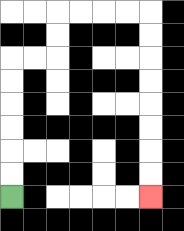{'start': '[0, 8]', 'end': '[6, 8]', 'path_directions': 'U,U,U,U,U,U,R,R,U,U,R,R,R,R,D,D,D,D,D,D,D,D', 'path_coordinates': '[[0, 8], [0, 7], [0, 6], [0, 5], [0, 4], [0, 3], [0, 2], [1, 2], [2, 2], [2, 1], [2, 0], [3, 0], [4, 0], [5, 0], [6, 0], [6, 1], [6, 2], [6, 3], [6, 4], [6, 5], [6, 6], [6, 7], [6, 8]]'}